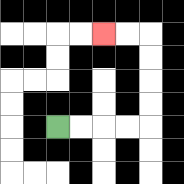{'start': '[2, 5]', 'end': '[4, 1]', 'path_directions': 'R,R,R,R,U,U,U,U,L,L', 'path_coordinates': '[[2, 5], [3, 5], [4, 5], [5, 5], [6, 5], [6, 4], [6, 3], [6, 2], [6, 1], [5, 1], [4, 1]]'}